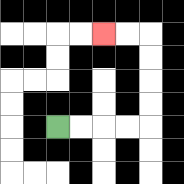{'start': '[2, 5]', 'end': '[4, 1]', 'path_directions': 'R,R,R,R,U,U,U,U,L,L', 'path_coordinates': '[[2, 5], [3, 5], [4, 5], [5, 5], [6, 5], [6, 4], [6, 3], [6, 2], [6, 1], [5, 1], [4, 1]]'}